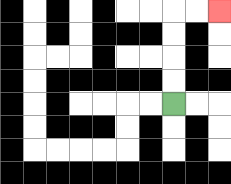{'start': '[7, 4]', 'end': '[9, 0]', 'path_directions': 'U,U,U,U,R,R', 'path_coordinates': '[[7, 4], [7, 3], [7, 2], [7, 1], [7, 0], [8, 0], [9, 0]]'}